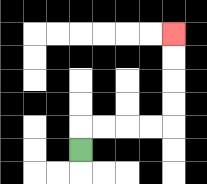{'start': '[3, 6]', 'end': '[7, 1]', 'path_directions': 'U,R,R,R,R,U,U,U,U', 'path_coordinates': '[[3, 6], [3, 5], [4, 5], [5, 5], [6, 5], [7, 5], [7, 4], [7, 3], [7, 2], [7, 1]]'}